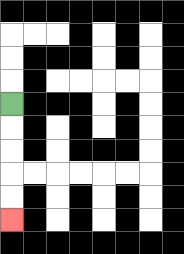{'start': '[0, 4]', 'end': '[0, 9]', 'path_directions': 'D,D,D,D,D', 'path_coordinates': '[[0, 4], [0, 5], [0, 6], [0, 7], [0, 8], [0, 9]]'}